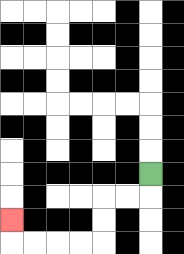{'start': '[6, 7]', 'end': '[0, 9]', 'path_directions': 'D,L,L,D,D,L,L,L,L,U', 'path_coordinates': '[[6, 7], [6, 8], [5, 8], [4, 8], [4, 9], [4, 10], [3, 10], [2, 10], [1, 10], [0, 10], [0, 9]]'}